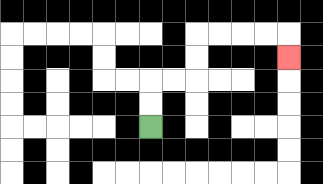{'start': '[6, 5]', 'end': '[12, 2]', 'path_directions': 'U,U,R,R,U,U,R,R,R,R,D', 'path_coordinates': '[[6, 5], [6, 4], [6, 3], [7, 3], [8, 3], [8, 2], [8, 1], [9, 1], [10, 1], [11, 1], [12, 1], [12, 2]]'}